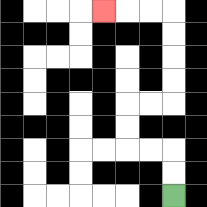{'start': '[7, 8]', 'end': '[4, 0]', 'path_directions': 'U,U,L,L,U,U,R,R,U,U,U,U,L,L,L', 'path_coordinates': '[[7, 8], [7, 7], [7, 6], [6, 6], [5, 6], [5, 5], [5, 4], [6, 4], [7, 4], [7, 3], [7, 2], [7, 1], [7, 0], [6, 0], [5, 0], [4, 0]]'}